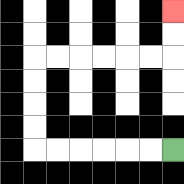{'start': '[7, 6]', 'end': '[7, 0]', 'path_directions': 'L,L,L,L,L,L,U,U,U,U,R,R,R,R,R,R,U,U', 'path_coordinates': '[[7, 6], [6, 6], [5, 6], [4, 6], [3, 6], [2, 6], [1, 6], [1, 5], [1, 4], [1, 3], [1, 2], [2, 2], [3, 2], [4, 2], [5, 2], [6, 2], [7, 2], [7, 1], [7, 0]]'}